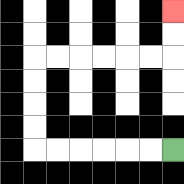{'start': '[7, 6]', 'end': '[7, 0]', 'path_directions': 'L,L,L,L,L,L,U,U,U,U,R,R,R,R,R,R,U,U', 'path_coordinates': '[[7, 6], [6, 6], [5, 6], [4, 6], [3, 6], [2, 6], [1, 6], [1, 5], [1, 4], [1, 3], [1, 2], [2, 2], [3, 2], [4, 2], [5, 2], [6, 2], [7, 2], [7, 1], [7, 0]]'}